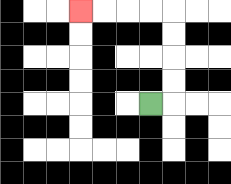{'start': '[6, 4]', 'end': '[3, 0]', 'path_directions': 'R,U,U,U,U,L,L,L,L', 'path_coordinates': '[[6, 4], [7, 4], [7, 3], [7, 2], [7, 1], [7, 0], [6, 0], [5, 0], [4, 0], [3, 0]]'}